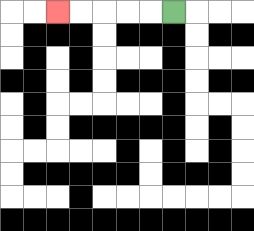{'start': '[7, 0]', 'end': '[2, 0]', 'path_directions': 'L,L,L,L,L', 'path_coordinates': '[[7, 0], [6, 0], [5, 0], [4, 0], [3, 0], [2, 0]]'}